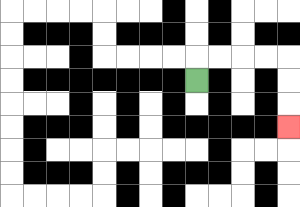{'start': '[8, 3]', 'end': '[12, 5]', 'path_directions': 'U,R,R,R,R,D,D,D', 'path_coordinates': '[[8, 3], [8, 2], [9, 2], [10, 2], [11, 2], [12, 2], [12, 3], [12, 4], [12, 5]]'}